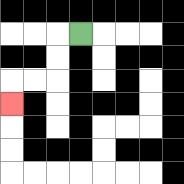{'start': '[3, 1]', 'end': '[0, 4]', 'path_directions': 'L,D,D,L,L,D', 'path_coordinates': '[[3, 1], [2, 1], [2, 2], [2, 3], [1, 3], [0, 3], [0, 4]]'}